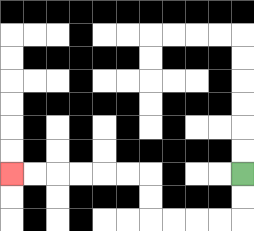{'start': '[10, 7]', 'end': '[0, 7]', 'path_directions': 'D,D,L,L,L,L,U,U,L,L,L,L,L,L', 'path_coordinates': '[[10, 7], [10, 8], [10, 9], [9, 9], [8, 9], [7, 9], [6, 9], [6, 8], [6, 7], [5, 7], [4, 7], [3, 7], [2, 7], [1, 7], [0, 7]]'}